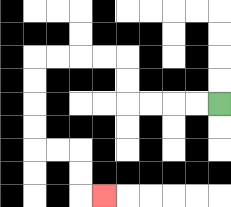{'start': '[9, 4]', 'end': '[4, 8]', 'path_directions': 'L,L,L,L,U,U,L,L,L,L,D,D,D,D,R,R,D,D,R', 'path_coordinates': '[[9, 4], [8, 4], [7, 4], [6, 4], [5, 4], [5, 3], [5, 2], [4, 2], [3, 2], [2, 2], [1, 2], [1, 3], [1, 4], [1, 5], [1, 6], [2, 6], [3, 6], [3, 7], [3, 8], [4, 8]]'}